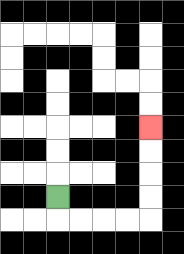{'start': '[2, 8]', 'end': '[6, 5]', 'path_directions': 'D,R,R,R,R,U,U,U,U', 'path_coordinates': '[[2, 8], [2, 9], [3, 9], [4, 9], [5, 9], [6, 9], [6, 8], [6, 7], [6, 6], [6, 5]]'}